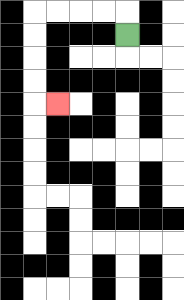{'start': '[5, 1]', 'end': '[2, 4]', 'path_directions': 'U,L,L,L,L,D,D,D,D,R', 'path_coordinates': '[[5, 1], [5, 0], [4, 0], [3, 0], [2, 0], [1, 0], [1, 1], [1, 2], [1, 3], [1, 4], [2, 4]]'}